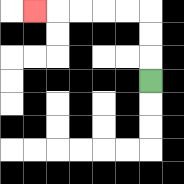{'start': '[6, 3]', 'end': '[1, 0]', 'path_directions': 'U,U,U,L,L,L,L,L', 'path_coordinates': '[[6, 3], [6, 2], [6, 1], [6, 0], [5, 0], [4, 0], [3, 0], [2, 0], [1, 0]]'}